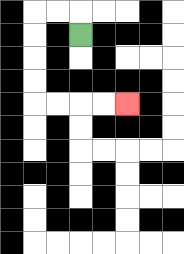{'start': '[3, 1]', 'end': '[5, 4]', 'path_directions': 'U,L,L,D,D,D,D,R,R,R,R', 'path_coordinates': '[[3, 1], [3, 0], [2, 0], [1, 0], [1, 1], [1, 2], [1, 3], [1, 4], [2, 4], [3, 4], [4, 4], [5, 4]]'}